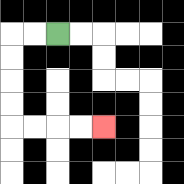{'start': '[2, 1]', 'end': '[4, 5]', 'path_directions': 'L,L,D,D,D,D,R,R,R,R', 'path_coordinates': '[[2, 1], [1, 1], [0, 1], [0, 2], [0, 3], [0, 4], [0, 5], [1, 5], [2, 5], [3, 5], [4, 5]]'}